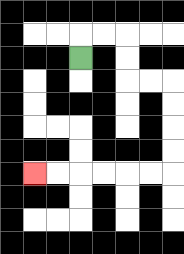{'start': '[3, 2]', 'end': '[1, 7]', 'path_directions': 'U,R,R,D,D,R,R,D,D,D,D,L,L,L,L,L,L', 'path_coordinates': '[[3, 2], [3, 1], [4, 1], [5, 1], [5, 2], [5, 3], [6, 3], [7, 3], [7, 4], [7, 5], [7, 6], [7, 7], [6, 7], [5, 7], [4, 7], [3, 7], [2, 7], [1, 7]]'}